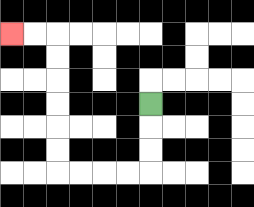{'start': '[6, 4]', 'end': '[0, 1]', 'path_directions': 'D,D,D,L,L,L,L,U,U,U,U,U,U,L,L', 'path_coordinates': '[[6, 4], [6, 5], [6, 6], [6, 7], [5, 7], [4, 7], [3, 7], [2, 7], [2, 6], [2, 5], [2, 4], [2, 3], [2, 2], [2, 1], [1, 1], [0, 1]]'}